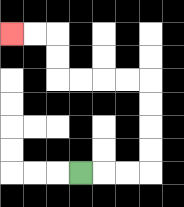{'start': '[3, 7]', 'end': '[0, 1]', 'path_directions': 'R,R,R,U,U,U,U,L,L,L,L,U,U,L,L', 'path_coordinates': '[[3, 7], [4, 7], [5, 7], [6, 7], [6, 6], [6, 5], [6, 4], [6, 3], [5, 3], [4, 3], [3, 3], [2, 3], [2, 2], [2, 1], [1, 1], [0, 1]]'}